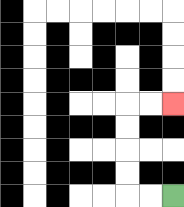{'start': '[7, 8]', 'end': '[7, 4]', 'path_directions': 'L,L,U,U,U,U,R,R', 'path_coordinates': '[[7, 8], [6, 8], [5, 8], [5, 7], [5, 6], [5, 5], [5, 4], [6, 4], [7, 4]]'}